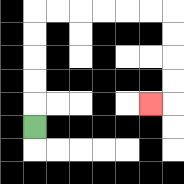{'start': '[1, 5]', 'end': '[6, 4]', 'path_directions': 'U,U,U,U,U,R,R,R,R,R,R,D,D,D,D,L', 'path_coordinates': '[[1, 5], [1, 4], [1, 3], [1, 2], [1, 1], [1, 0], [2, 0], [3, 0], [4, 0], [5, 0], [6, 0], [7, 0], [7, 1], [7, 2], [7, 3], [7, 4], [6, 4]]'}